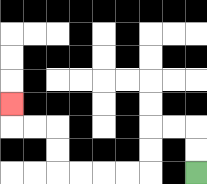{'start': '[8, 7]', 'end': '[0, 4]', 'path_directions': 'U,U,L,L,D,D,L,L,L,L,U,U,L,L,U', 'path_coordinates': '[[8, 7], [8, 6], [8, 5], [7, 5], [6, 5], [6, 6], [6, 7], [5, 7], [4, 7], [3, 7], [2, 7], [2, 6], [2, 5], [1, 5], [0, 5], [0, 4]]'}